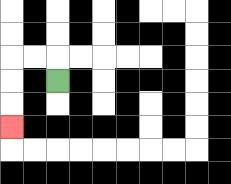{'start': '[2, 3]', 'end': '[0, 5]', 'path_directions': 'U,L,L,D,D,D', 'path_coordinates': '[[2, 3], [2, 2], [1, 2], [0, 2], [0, 3], [0, 4], [0, 5]]'}